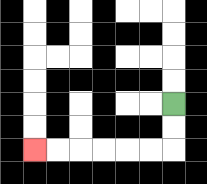{'start': '[7, 4]', 'end': '[1, 6]', 'path_directions': 'D,D,L,L,L,L,L,L', 'path_coordinates': '[[7, 4], [7, 5], [7, 6], [6, 6], [5, 6], [4, 6], [3, 6], [2, 6], [1, 6]]'}